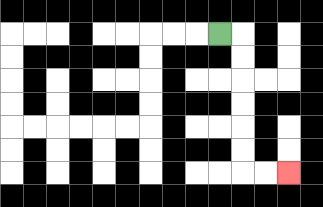{'start': '[9, 1]', 'end': '[12, 7]', 'path_directions': 'R,D,D,D,D,D,D,R,R', 'path_coordinates': '[[9, 1], [10, 1], [10, 2], [10, 3], [10, 4], [10, 5], [10, 6], [10, 7], [11, 7], [12, 7]]'}